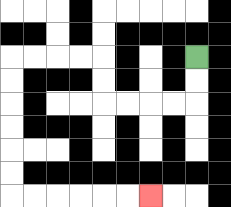{'start': '[8, 2]', 'end': '[6, 8]', 'path_directions': 'D,D,L,L,L,L,U,U,L,L,L,L,D,D,D,D,D,D,R,R,R,R,R,R', 'path_coordinates': '[[8, 2], [8, 3], [8, 4], [7, 4], [6, 4], [5, 4], [4, 4], [4, 3], [4, 2], [3, 2], [2, 2], [1, 2], [0, 2], [0, 3], [0, 4], [0, 5], [0, 6], [0, 7], [0, 8], [1, 8], [2, 8], [3, 8], [4, 8], [5, 8], [6, 8]]'}